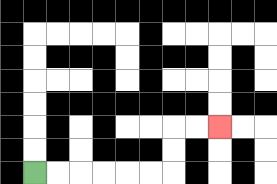{'start': '[1, 7]', 'end': '[9, 5]', 'path_directions': 'R,R,R,R,R,R,U,U,R,R', 'path_coordinates': '[[1, 7], [2, 7], [3, 7], [4, 7], [5, 7], [6, 7], [7, 7], [7, 6], [7, 5], [8, 5], [9, 5]]'}